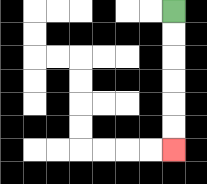{'start': '[7, 0]', 'end': '[7, 6]', 'path_directions': 'D,D,D,D,D,D', 'path_coordinates': '[[7, 0], [7, 1], [7, 2], [7, 3], [7, 4], [7, 5], [7, 6]]'}